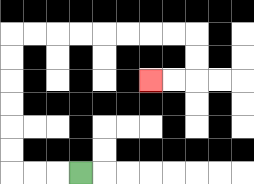{'start': '[3, 7]', 'end': '[6, 3]', 'path_directions': 'L,L,L,U,U,U,U,U,U,R,R,R,R,R,R,R,R,D,D,L,L', 'path_coordinates': '[[3, 7], [2, 7], [1, 7], [0, 7], [0, 6], [0, 5], [0, 4], [0, 3], [0, 2], [0, 1], [1, 1], [2, 1], [3, 1], [4, 1], [5, 1], [6, 1], [7, 1], [8, 1], [8, 2], [8, 3], [7, 3], [6, 3]]'}